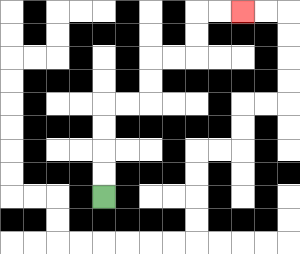{'start': '[4, 8]', 'end': '[10, 0]', 'path_directions': 'U,U,U,U,R,R,U,U,R,R,U,U,R,R', 'path_coordinates': '[[4, 8], [4, 7], [4, 6], [4, 5], [4, 4], [5, 4], [6, 4], [6, 3], [6, 2], [7, 2], [8, 2], [8, 1], [8, 0], [9, 0], [10, 0]]'}